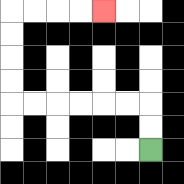{'start': '[6, 6]', 'end': '[4, 0]', 'path_directions': 'U,U,L,L,L,L,L,L,U,U,U,U,R,R,R,R', 'path_coordinates': '[[6, 6], [6, 5], [6, 4], [5, 4], [4, 4], [3, 4], [2, 4], [1, 4], [0, 4], [0, 3], [0, 2], [0, 1], [0, 0], [1, 0], [2, 0], [3, 0], [4, 0]]'}